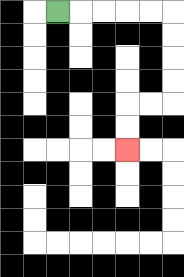{'start': '[2, 0]', 'end': '[5, 6]', 'path_directions': 'R,R,R,R,R,D,D,D,D,L,L,D,D', 'path_coordinates': '[[2, 0], [3, 0], [4, 0], [5, 0], [6, 0], [7, 0], [7, 1], [7, 2], [7, 3], [7, 4], [6, 4], [5, 4], [5, 5], [5, 6]]'}